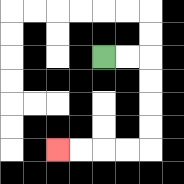{'start': '[4, 2]', 'end': '[2, 6]', 'path_directions': 'R,R,D,D,D,D,L,L,L,L', 'path_coordinates': '[[4, 2], [5, 2], [6, 2], [6, 3], [6, 4], [6, 5], [6, 6], [5, 6], [4, 6], [3, 6], [2, 6]]'}